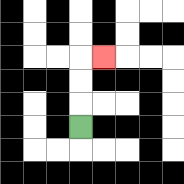{'start': '[3, 5]', 'end': '[4, 2]', 'path_directions': 'U,U,U,R', 'path_coordinates': '[[3, 5], [3, 4], [3, 3], [3, 2], [4, 2]]'}